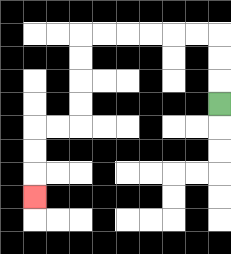{'start': '[9, 4]', 'end': '[1, 8]', 'path_directions': 'U,U,U,L,L,L,L,L,L,D,D,D,D,L,L,D,D,D', 'path_coordinates': '[[9, 4], [9, 3], [9, 2], [9, 1], [8, 1], [7, 1], [6, 1], [5, 1], [4, 1], [3, 1], [3, 2], [3, 3], [3, 4], [3, 5], [2, 5], [1, 5], [1, 6], [1, 7], [1, 8]]'}